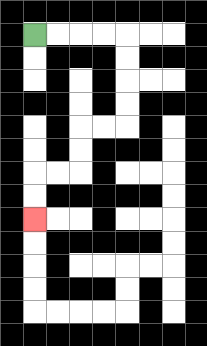{'start': '[1, 1]', 'end': '[1, 9]', 'path_directions': 'R,R,R,R,D,D,D,D,L,L,D,D,L,L,D,D', 'path_coordinates': '[[1, 1], [2, 1], [3, 1], [4, 1], [5, 1], [5, 2], [5, 3], [5, 4], [5, 5], [4, 5], [3, 5], [3, 6], [3, 7], [2, 7], [1, 7], [1, 8], [1, 9]]'}